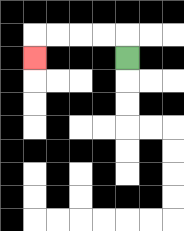{'start': '[5, 2]', 'end': '[1, 2]', 'path_directions': 'U,L,L,L,L,D', 'path_coordinates': '[[5, 2], [5, 1], [4, 1], [3, 1], [2, 1], [1, 1], [1, 2]]'}